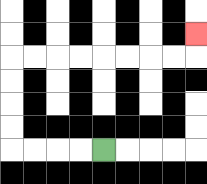{'start': '[4, 6]', 'end': '[8, 1]', 'path_directions': 'L,L,L,L,U,U,U,U,R,R,R,R,R,R,R,R,U', 'path_coordinates': '[[4, 6], [3, 6], [2, 6], [1, 6], [0, 6], [0, 5], [0, 4], [0, 3], [0, 2], [1, 2], [2, 2], [3, 2], [4, 2], [5, 2], [6, 2], [7, 2], [8, 2], [8, 1]]'}